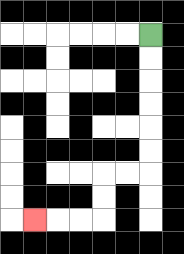{'start': '[6, 1]', 'end': '[1, 9]', 'path_directions': 'D,D,D,D,D,D,L,L,D,D,L,L,L', 'path_coordinates': '[[6, 1], [6, 2], [6, 3], [6, 4], [6, 5], [6, 6], [6, 7], [5, 7], [4, 7], [4, 8], [4, 9], [3, 9], [2, 9], [1, 9]]'}